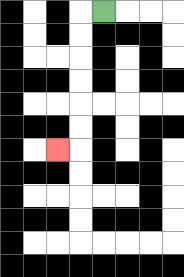{'start': '[4, 0]', 'end': '[2, 6]', 'path_directions': 'L,D,D,D,D,D,D,L', 'path_coordinates': '[[4, 0], [3, 0], [3, 1], [3, 2], [3, 3], [3, 4], [3, 5], [3, 6], [2, 6]]'}